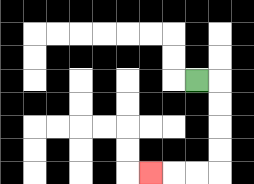{'start': '[8, 3]', 'end': '[6, 7]', 'path_directions': 'R,D,D,D,D,L,L,L', 'path_coordinates': '[[8, 3], [9, 3], [9, 4], [9, 5], [9, 6], [9, 7], [8, 7], [7, 7], [6, 7]]'}